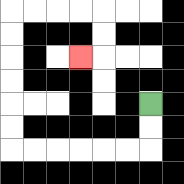{'start': '[6, 4]', 'end': '[3, 2]', 'path_directions': 'D,D,L,L,L,L,L,L,U,U,U,U,U,U,R,R,R,R,D,D,L', 'path_coordinates': '[[6, 4], [6, 5], [6, 6], [5, 6], [4, 6], [3, 6], [2, 6], [1, 6], [0, 6], [0, 5], [0, 4], [0, 3], [0, 2], [0, 1], [0, 0], [1, 0], [2, 0], [3, 0], [4, 0], [4, 1], [4, 2], [3, 2]]'}